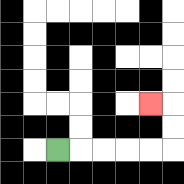{'start': '[2, 6]', 'end': '[6, 4]', 'path_directions': 'R,R,R,R,R,U,U,L', 'path_coordinates': '[[2, 6], [3, 6], [4, 6], [5, 6], [6, 6], [7, 6], [7, 5], [7, 4], [6, 4]]'}